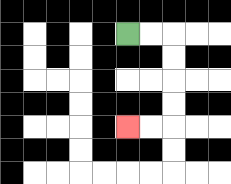{'start': '[5, 1]', 'end': '[5, 5]', 'path_directions': 'R,R,D,D,D,D,L,L', 'path_coordinates': '[[5, 1], [6, 1], [7, 1], [7, 2], [7, 3], [7, 4], [7, 5], [6, 5], [5, 5]]'}